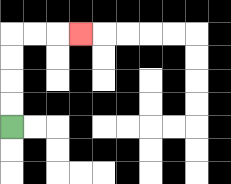{'start': '[0, 5]', 'end': '[3, 1]', 'path_directions': 'U,U,U,U,R,R,R', 'path_coordinates': '[[0, 5], [0, 4], [0, 3], [0, 2], [0, 1], [1, 1], [2, 1], [3, 1]]'}